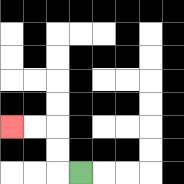{'start': '[3, 7]', 'end': '[0, 5]', 'path_directions': 'L,U,U,L,L', 'path_coordinates': '[[3, 7], [2, 7], [2, 6], [2, 5], [1, 5], [0, 5]]'}